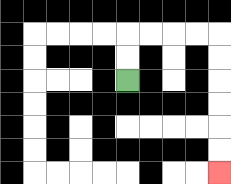{'start': '[5, 3]', 'end': '[9, 7]', 'path_directions': 'U,U,R,R,R,R,D,D,D,D,D,D', 'path_coordinates': '[[5, 3], [5, 2], [5, 1], [6, 1], [7, 1], [8, 1], [9, 1], [9, 2], [9, 3], [9, 4], [9, 5], [9, 6], [9, 7]]'}